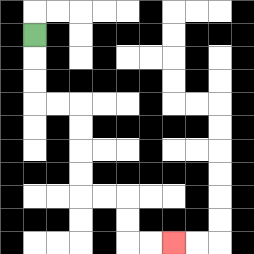{'start': '[1, 1]', 'end': '[7, 10]', 'path_directions': 'D,D,D,R,R,D,D,D,D,R,R,D,D,R,R', 'path_coordinates': '[[1, 1], [1, 2], [1, 3], [1, 4], [2, 4], [3, 4], [3, 5], [3, 6], [3, 7], [3, 8], [4, 8], [5, 8], [5, 9], [5, 10], [6, 10], [7, 10]]'}